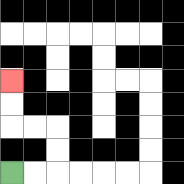{'start': '[0, 7]', 'end': '[0, 3]', 'path_directions': 'R,R,U,U,L,L,U,U', 'path_coordinates': '[[0, 7], [1, 7], [2, 7], [2, 6], [2, 5], [1, 5], [0, 5], [0, 4], [0, 3]]'}